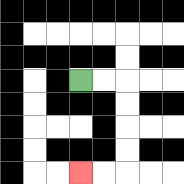{'start': '[3, 3]', 'end': '[3, 7]', 'path_directions': 'R,R,D,D,D,D,L,L', 'path_coordinates': '[[3, 3], [4, 3], [5, 3], [5, 4], [5, 5], [5, 6], [5, 7], [4, 7], [3, 7]]'}